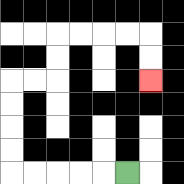{'start': '[5, 7]', 'end': '[6, 3]', 'path_directions': 'L,L,L,L,L,U,U,U,U,R,R,U,U,R,R,R,R,D,D', 'path_coordinates': '[[5, 7], [4, 7], [3, 7], [2, 7], [1, 7], [0, 7], [0, 6], [0, 5], [0, 4], [0, 3], [1, 3], [2, 3], [2, 2], [2, 1], [3, 1], [4, 1], [5, 1], [6, 1], [6, 2], [6, 3]]'}